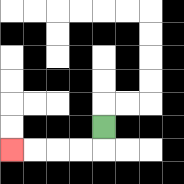{'start': '[4, 5]', 'end': '[0, 6]', 'path_directions': 'D,L,L,L,L', 'path_coordinates': '[[4, 5], [4, 6], [3, 6], [2, 6], [1, 6], [0, 6]]'}